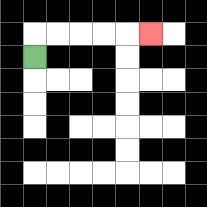{'start': '[1, 2]', 'end': '[6, 1]', 'path_directions': 'U,R,R,R,R,R', 'path_coordinates': '[[1, 2], [1, 1], [2, 1], [3, 1], [4, 1], [5, 1], [6, 1]]'}